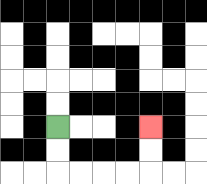{'start': '[2, 5]', 'end': '[6, 5]', 'path_directions': 'D,D,R,R,R,R,U,U', 'path_coordinates': '[[2, 5], [2, 6], [2, 7], [3, 7], [4, 7], [5, 7], [6, 7], [6, 6], [6, 5]]'}